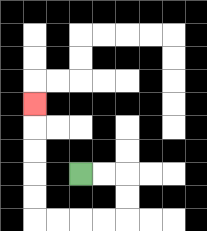{'start': '[3, 7]', 'end': '[1, 4]', 'path_directions': 'R,R,D,D,L,L,L,L,U,U,U,U,U', 'path_coordinates': '[[3, 7], [4, 7], [5, 7], [5, 8], [5, 9], [4, 9], [3, 9], [2, 9], [1, 9], [1, 8], [1, 7], [1, 6], [1, 5], [1, 4]]'}